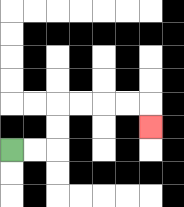{'start': '[0, 6]', 'end': '[6, 5]', 'path_directions': 'R,R,U,U,R,R,R,R,D', 'path_coordinates': '[[0, 6], [1, 6], [2, 6], [2, 5], [2, 4], [3, 4], [4, 4], [5, 4], [6, 4], [6, 5]]'}